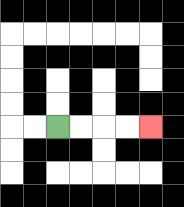{'start': '[2, 5]', 'end': '[6, 5]', 'path_directions': 'R,R,R,R', 'path_coordinates': '[[2, 5], [3, 5], [4, 5], [5, 5], [6, 5]]'}